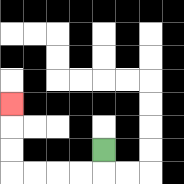{'start': '[4, 6]', 'end': '[0, 4]', 'path_directions': 'D,L,L,L,L,U,U,U', 'path_coordinates': '[[4, 6], [4, 7], [3, 7], [2, 7], [1, 7], [0, 7], [0, 6], [0, 5], [0, 4]]'}